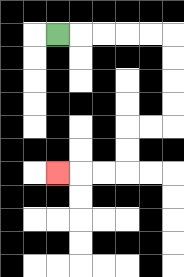{'start': '[2, 1]', 'end': '[2, 7]', 'path_directions': 'R,R,R,R,R,D,D,D,D,L,L,D,D,L,L,L', 'path_coordinates': '[[2, 1], [3, 1], [4, 1], [5, 1], [6, 1], [7, 1], [7, 2], [7, 3], [7, 4], [7, 5], [6, 5], [5, 5], [5, 6], [5, 7], [4, 7], [3, 7], [2, 7]]'}